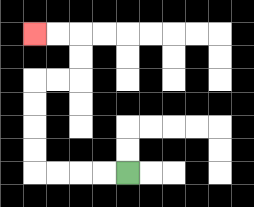{'start': '[5, 7]', 'end': '[1, 1]', 'path_directions': 'L,L,L,L,U,U,U,U,R,R,U,U,L,L', 'path_coordinates': '[[5, 7], [4, 7], [3, 7], [2, 7], [1, 7], [1, 6], [1, 5], [1, 4], [1, 3], [2, 3], [3, 3], [3, 2], [3, 1], [2, 1], [1, 1]]'}